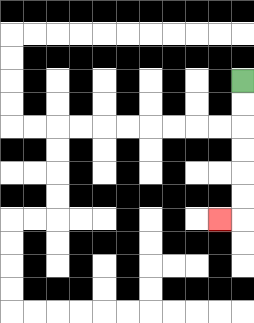{'start': '[10, 3]', 'end': '[9, 9]', 'path_directions': 'D,D,D,D,D,D,L', 'path_coordinates': '[[10, 3], [10, 4], [10, 5], [10, 6], [10, 7], [10, 8], [10, 9], [9, 9]]'}